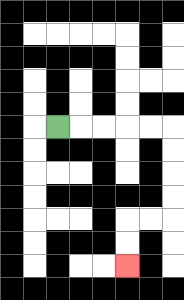{'start': '[2, 5]', 'end': '[5, 11]', 'path_directions': 'R,R,R,R,R,D,D,D,D,L,L,D,D', 'path_coordinates': '[[2, 5], [3, 5], [4, 5], [5, 5], [6, 5], [7, 5], [7, 6], [7, 7], [7, 8], [7, 9], [6, 9], [5, 9], [5, 10], [5, 11]]'}